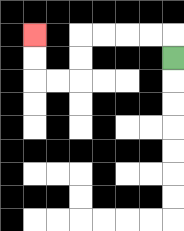{'start': '[7, 2]', 'end': '[1, 1]', 'path_directions': 'U,L,L,L,L,D,D,L,L,U,U', 'path_coordinates': '[[7, 2], [7, 1], [6, 1], [5, 1], [4, 1], [3, 1], [3, 2], [3, 3], [2, 3], [1, 3], [1, 2], [1, 1]]'}